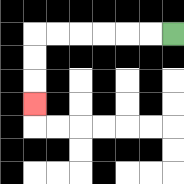{'start': '[7, 1]', 'end': '[1, 4]', 'path_directions': 'L,L,L,L,L,L,D,D,D', 'path_coordinates': '[[7, 1], [6, 1], [5, 1], [4, 1], [3, 1], [2, 1], [1, 1], [1, 2], [1, 3], [1, 4]]'}